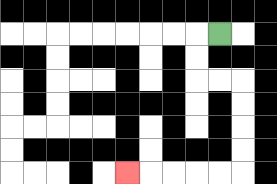{'start': '[9, 1]', 'end': '[5, 7]', 'path_directions': 'L,D,D,R,R,D,D,D,D,L,L,L,L,L', 'path_coordinates': '[[9, 1], [8, 1], [8, 2], [8, 3], [9, 3], [10, 3], [10, 4], [10, 5], [10, 6], [10, 7], [9, 7], [8, 7], [7, 7], [6, 7], [5, 7]]'}